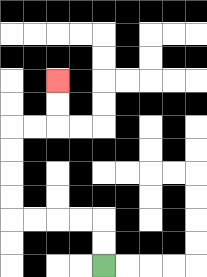{'start': '[4, 11]', 'end': '[2, 3]', 'path_directions': 'U,U,L,L,L,L,U,U,U,U,R,R,U,U', 'path_coordinates': '[[4, 11], [4, 10], [4, 9], [3, 9], [2, 9], [1, 9], [0, 9], [0, 8], [0, 7], [0, 6], [0, 5], [1, 5], [2, 5], [2, 4], [2, 3]]'}